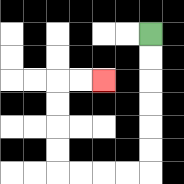{'start': '[6, 1]', 'end': '[4, 3]', 'path_directions': 'D,D,D,D,D,D,L,L,L,L,U,U,U,U,R,R', 'path_coordinates': '[[6, 1], [6, 2], [6, 3], [6, 4], [6, 5], [6, 6], [6, 7], [5, 7], [4, 7], [3, 7], [2, 7], [2, 6], [2, 5], [2, 4], [2, 3], [3, 3], [4, 3]]'}